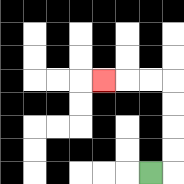{'start': '[6, 7]', 'end': '[4, 3]', 'path_directions': 'R,U,U,U,U,L,L,L', 'path_coordinates': '[[6, 7], [7, 7], [7, 6], [7, 5], [7, 4], [7, 3], [6, 3], [5, 3], [4, 3]]'}